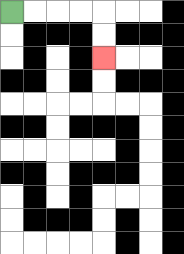{'start': '[0, 0]', 'end': '[4, 2]', 'path_directions': 'R,R,R,R,D,D', 'path_coordinates': '[[0, 0], [1, 0], [2, 0], [3, 0], [4, 0], [4, 1], [4, 2]]'}